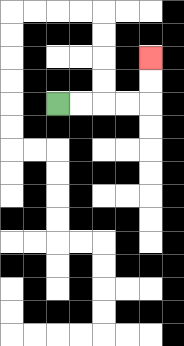{'start': '[2, 4]', 'end': '[6, 2]', 'path_directions': 'R,R,R,R,U,U', 'path_coordinates': '[[2, 4], [3, 4], [4, 4], [5, 4], [6, 4], [6, 3], [6, 2]]'}